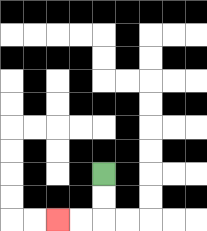{'start': '[4, 7]', 'end': '[2, 9]', 'path_directions': 'D,D,L,L', 'path_coordinates': '[[4, 7], [4, 8], [4, 9], [3, 9], [2, 9]]'}